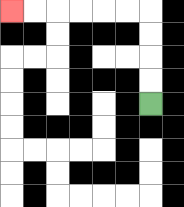{'start': '[6, 4]', 'end': '[0, 0]', 'path_directions': 'U,U,U,U,L,L,L,L,L,L', 'path_coordinates': '[[6, 4], [6, 3], [6, 2], [6, 1], [6, 0], [5, 0], [4, 0], [3, 0], [2, 0], [1, 0], [0, 0]]'}